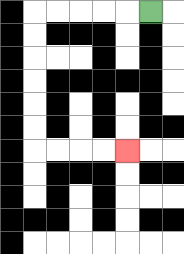{'start': '[6, 0]', 'end': '[5, 6]', 'path_directions': 'L,L,L,L,L,D,D,D,D,D,D,R,R,R,R', 'path_coordinates': '[[6, 0], [5, 0], [4, 0], [3, 0], [2, 0], [1, 0], [1, 1], [1, 2], [1, 3], [1, 4], [1, 5], [1, 6], [2, 6], [3, 6], [4, 6], [5, 6]]'}